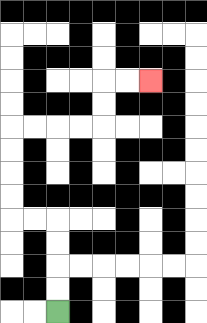{'start': '[2, 13]', 'end': '[6, 3]', 'path_directions': 'U,U,U,U,L,L,U,U,U,U,R,R,R,R,U,U,R,R', 'path_coordinates': '[[2, 13], [2, 12], [2, 11], [2, 10], [2, 9], [1, 9], [0, 9], [0, 8], [0, 7], [0, 6], [0, 5], [1, 5], [2, 5], [3, 5], [4, 5], [4, 4], [4, 3], [5, 3], [6, 3]]'}